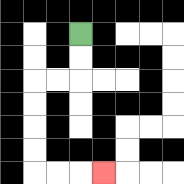{'start': '[3, 1]', 'end': '[4, 7]', 'path_directions': 'D,D,L,L,D,D,D,D,R,R,R', 'path_coordinates': '[[3, 1], [3, 2], [3, 3], [2, 3], [1, 3], [1, 4], [1, 5], [1, 6], [1, 7], [2, 7], [3, 7], [4, 7]]'}